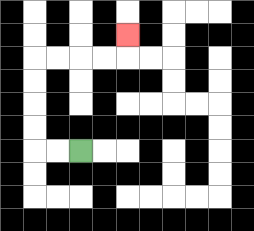{'start': '[3, 6]', 'end': '[5, 1]', 'path_directions': 'L,L,U,U,U,U,R,R,R,R,U', 'path_coordinates': '[[3, 6], [2, 6], [1, 6], [1, 5], [1, 4], [1, 3], [1, 2], [2, 2], [3, 2], [4, 2], [5, 2], [5, 1]]'}